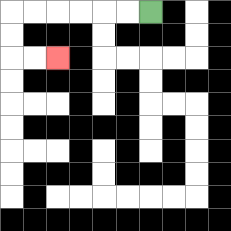{'start': '[6, 0]', 'end': '[2, 2]', 'path_directions': 'L,L,L,L,L,L,D,D,R,R', 'path_coordinates': '[[6, 0], [5, 0], [4, 0], [3, 0], [2, 0], [1, 0], [0, 0], [0, 1], [0, 2], [1, 2], [2, 2]]'}